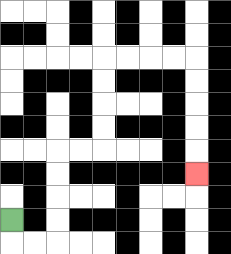{'start': '[0, 9]', 'end': '[8, 7]', 'path_directions': 'D,R,R,U,U,U,U,R,R,U,U,U,U,R,R,R,R,D,D,D,D,D', 'path_coordinates': '[[0, 9], [0, 10], [1, 10], [2, 10], [2, 9], [2, 8], [2, 7], [2, 6], [3, 6], [4, 6], [4, 5], [4, 4], [4, 3], [4, 2], [5, 2], [6, 2], [7, 2], [8, 2], [8, 3], [8, 4], [8, 5], [8, 6], [8, 7]]'}